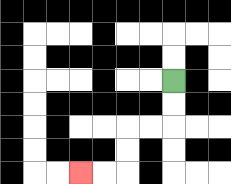{'start': '[7, 3]', 'end': '[3, 7]', 'path_directions': 'D,D,L,L,D,D,L,L', 'path_coordinates': '[[7, 3], [7, 4], [7, 5], [6, 5], [5, 5], [5, 6], [5, 7], [4, 7], [3, 7]]'}